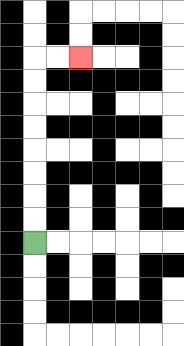{'start': '[1, 10]', 'end': '[3, 2]', 'path_directions': 'U,U,U,U,U,U,U,U,R,R', 'path_coordinates': '[[1, 10], [1, 9], [1, 8], [1, 7], [1, 6], [1, 5], [1, 4], [1, 3], [1, 2], [2, 2], [3, 2]]'}